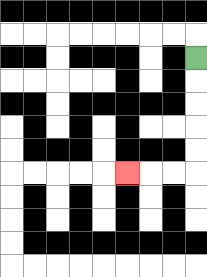{'start': '[8, 2]', 'end': '[5, 7]', 'path_directions': 'D,D,D,D,D,L,L,L', 'path_coordinates': '[[8, 2], [8, 3], [8, 4], [8, 5], [8, 6], [8, 7], [7, 7], [6, 7], [5, 7]]'}